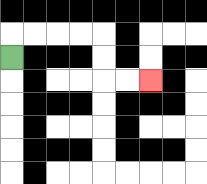{'start': '[0, 2]', 'end': '[6, 3]', 'path_directions': 'U,R,R,R,R,D,D,R,R', 'path_coordinates': '[[0, 2], [0, 1], [1, 1], [2, 1], [3, 1], [4, 1], [4, 2], [4, 3], [5, 3], [6, 3]]'}